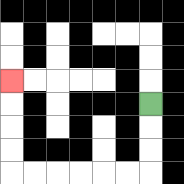{'start': '[6, 4]', 'end': '[0, 3]', 'path_directions': 'D,D,D,L,L,L,L,L,L,U,U,U,U', 'path_coordinates': '[[6, 4], [6, 5], [6, 6], [6, 7], [5, 7], [4, 7], [3, 7], [2, 7], [1, 7], [0, 7], [0, 6], [0, 5], [0, 4], [0, 3]]'}